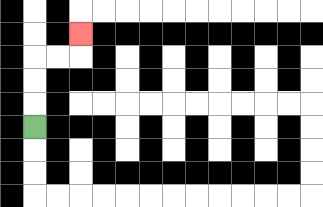{'start': '[1, 5]', 'end': '[3, 1]', 'path_directions': 'U,U,U,R,R,U', 'path_coordinates': '[[1, 5], [1, 4], [1, 3], [1, 2], [2, 2], [3, 2], [3, 1]]'}